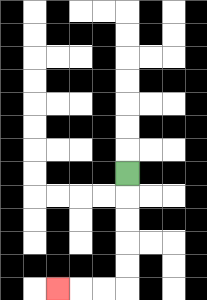{'start': '[5, 7]', 'end': '[2, 12]', 'path_directions': 'D,D,D,D,D,L,L,L', 'path_coordinates': '[[5, 7], [5, 8], [5, 9], [5, 10], [5, 11], [5, 12], [4, 12], [3, 12], [2, 12]]'}